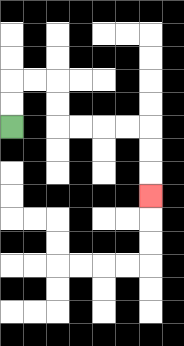{'start': '[0, 5]', 'end': '[6, 8]', 'path_directions': 'U,U,R,R,D,D,R,R,R,R,D,D,D', 'path_coordinates': '[[0, 5], [0, 4], [0, 3], [1, 3], [2, 3], [2, 4], [2, 5], [3, 5], [4, 5], [5, 5], [6, 5], [6, 6], [6, 7], [6, 8]]'}